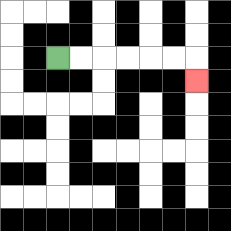{'start': '[2, 2]', 'end': '[8, 3]', 'path_directions': 'R,R,R,R,R,R,D', 'path_coordinates': '[[2, 2], [3, 2], [4, 2], [5, 2], [6, 2], [7, 2], [8, 2], [8, 3]]'}